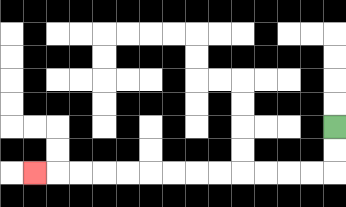{'start': '[14, 5]', 'end': '[1, 7]', 'path_directions': 'D,D,L,L,L,L,L,L,L,L,L,L,L,L,L', 'path_coordinates': '[[14, 5], [14, 6], [14, 7], [13, 7], [12, 7], [11, 7], [10, 7], [9, 7], [8, 7], [7, 7], [6, 7], [5, 7], [4, 7], [3, 7], [2, 7], [1, 7]]'}